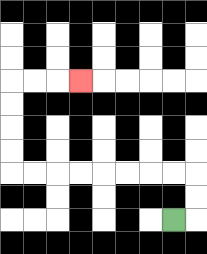{'start': '[7, 9]', 'end': '[3, 3]', 'path_directions': 'R,U,U,L,L,L,L,L,L,L,L,U,U,U,U,R,R,R', 'path_coordinates': '[[7, 9], [8, 9], [8, 8], [8, 7], [7, 7], [6, 7], [5, 7], [4, 7], [3, 7], [2, 7], [1, 7], [0, 7], [0, 6], [0, 5], [0, 4], [0, 3], [1, 3], [2, 3], [3, 3]]'}